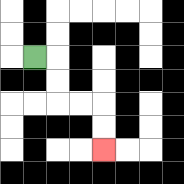{'start': '[1, 2]', 'end': '[4, 6]', 'path_directions': 'R,D,D,R,R,D,D', 'path_coordinates': '[[1, 2], [2, 2], [2, 3], [2, 4], [3, 4], [4, 4], [4, 5], [4, 6]]'}